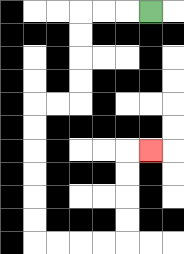{'start': '[6, 0]', 'end': '[6, 6]', 'path_directions': 'L,L,L,D,D,D,D,L,L,D,D,D,D,D,D,R,R,R,R,U,U,U,U,R', 'path_coordinates': '[[6, 0], [5, 0], [4, 0], [3, 0], [3, 1], [3, 2], [3, 3], [3, 4], [2, 4], [1, 4], [1, 5], [1, 6], [1, 7], [1, 8], [1, 9], [1, 10], [2, 10], [3, 10], [4, 10], [5, 10], [5, 9], [5, 8], [5, 7], [5, 6], [6, 6]]'}